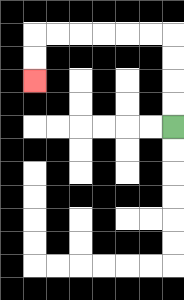{'start': '[7, 5]', 'end': '[1, 3]', 'path_directions': 'U,U,U,U,L,L,L,L,L,L,D,D', 'path_coordinates': '[[7, 5], [7, 4], [7, 3], [7, 2], [7, 1], [6, 1], [5, 1], [4, 1], [3, 1], [2, 1], [1, 1], [1, 2], [1, 3]]'}